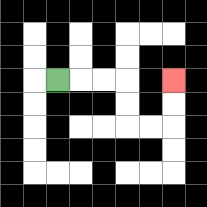{'start': '[2, 3]', 'end': '[7, 3]', 'path_directions': 'R,R,R,D,D,R,R,U,U', 'path_coordinates': '[[2, 3], [3, 3], [4, 3], [5, 3], [5, 4], [5, 5], [6, 5], [7, 5], [7, 4], [7, 3]]'}